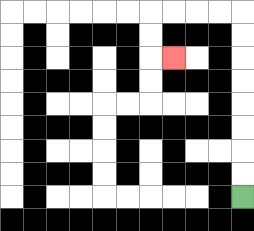{'start': '[10, 8]', 'end': '[7, 2]', 'path_directions': 'U,U,U,U,U,U,U,U,L,L,L,L,D,D,R', 'path_coordinates': '[[10, 8], [10, 7], [10, 6], [10, 5], [10, 4], [10, 3], [10, 2], [10, 1], [10, 0], [9, 0], [8, 0], [7, 0], [6, 0], [6, 1], [6, 2], [7, 2]]'}